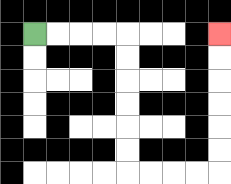{'start': '[1, 1]', 'end': '[9, 1]', 'path_directions': 'R,R,R,R,D,D,D,D,D,D,R,R,R,R,U,U,U,U,U,U', 'path_coordinates': '[[1, 1], [2, 1], [3, 1], [4, 1], [5, 1], [5, 2], [5, 3], [5, 4], [5, 5], [5, 6], [5, 7], [6, 7], [7, 7], [8, 7], [9, 7], [9, 6], [9, 5], [9, 4], [9, 3], [9, 2], [9, 1]]'}